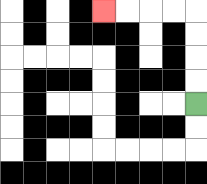{'start': '[8, 4]', 'end': '[4, 0]', 'path_directions': 'U,U,U,U,L,L,L,L', 'path_coordinates': '[[8, 4], [8, 3], [8, 2], [8, 1], [8, 0], [7, 0], [6, 0], [5, 0], [4, 0]]'}